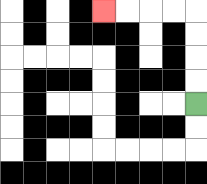{'start': '[8, 4]', 'end': '[4, 0]', 'path_directions': 'U,U,U,U,L,L,L,L', 'path_coordinates': '[[8, 4], [8, 3], [8, 2], [8, 1], [8, 0], [7, 0], [6, 0], [5, 0], [4, 0]]'}